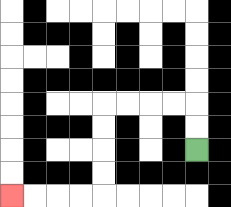{'start': '[8, 6]', 'end': '[0, 8]', 'path_directions': 'U,U,L,L,L,L,D,D,D,D,L,L,L,L', 'path_coordinates': '[[8, 6], [8, 5], [8, 4], [7, 4], [6, 4], [5, 4], [4, 4], [4, 5], [4, 6], [4, 7], [4, 8], [3, 8], [2, 8], [1, 8], [0, 8]]'}